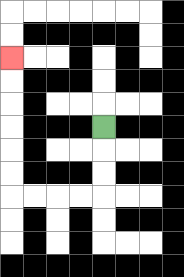{'start': '[4, 5]', 'end': '[0, 2]', 'path_directions': 'D,D,D,L,L,L,L,U,U,U,U,U,U', 'path_coordinates': '[[4, 5], [4, 6], [4, 7], [4, 8], [3, 8], [2, 8], [1, 8], [0, 8], [0, 7], [0, 6], [0, 5], [0, 4], [0, 3], [0, 2]]'}